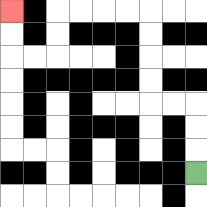{'start': '[8, 7]', 'end': '[0, 0]', 'path_directions': 'U,U,U,L,L,U,U,U,U,L,L,L,L,D,D,L,L,U,U', 'path_coordinates': '[[8, 7], [8, 6], [8, 5], [8, 4], [7, 4], [6, 4], [6, 3], [6, 2], [6, 1], [6, 0], [5, 0], [4, 0], [3, 0], [2, 0], [2, 1], [2, 2], [1, 2], [0, 2], [0, 1], [0, 0]]'}